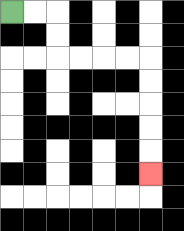{'start': '[0, 0]', 'end': '[6, 7]', 'path_directions': 'R,R,D,D,R,R,R,R,D,D,D,D,D', 'path_coordinates': '[[0, 0], [1, 0], [2, 0], [2, 1], [2, 2], [3, 2], [4, 2], [5, 2], [6, 2], [6, 3], [6, 4], [6, 5], [6, 6], [6, 7]]'}